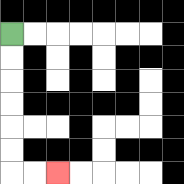{'start': '[0, 1]', 'end': '[2, 7]', 'path_directions': 'D,D,D,D,D,D,R,R', 'path_coordinates': '[[0, 1], [0, 2], [0, 3], [0, 4], [0, 5], [0, 6], [0, 7], [1, 7], [2, 7]]'}